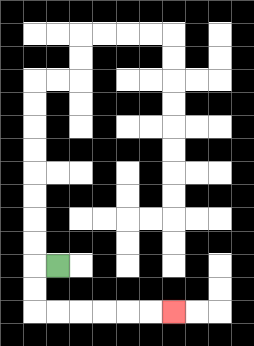{'start': '[2, 11]', 'end': '[7, 13]', 'path_directions': 'L,D,D,R,R,R,R,R,R', 'path_coordinates': '[[2, 11], [1, 11], [1, 12], [1, 13], [2, 13], [3, 13], [4, 13], [5, 13], [6, 13], [7, 13]]'}